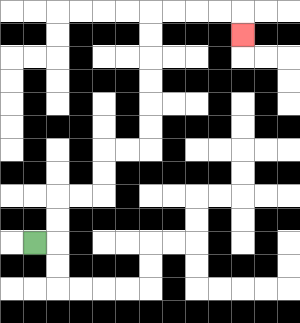{'start': '[1, 10]', 'end': '[10, 1]', 'path_directions': 'R,U,U,R,R,U,U,R,R,U,U,U,U,U,U,R,R,R,R,D', 'path_coordinates': '[[1, 10], [2, 10], [2, 9], [2, 8], [3, 8], [4, 8], [4, 7], [4, 6], [5, 6], [6, 6], [6, 5], [6, 4], [6, 3], [6, 2], [6, 1], [6, 0], [7, 0], [8, 0], [9, 0], [10, 0], [10, 1]]'}